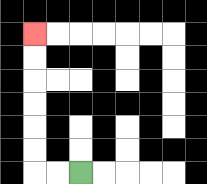{'start': '[3, 7]', 'end': '[1, 1]', 'path_directions': 'L,L,U,U,U,U,U,U', 'path_coordinates': '[[3, 7], [2, 7], [1, 7], [1, 6], [1, 5], [1, 4], [1, 3], [1, 2], [1, 1]]'}